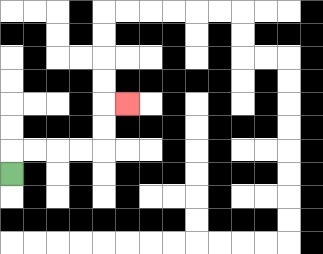{'start': '[0, 7]', 'end': '[5, 4]', 'path_directions': 'U,R,R,R,R,U,U,R', 'path_coordinates': '[[0, 7], [0, 6], [1, 6], [2, 6], [3, 6], [4, 6], [4, 5], [4, 4], [5, 4]]'}